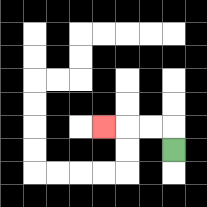{'start': '[7, 6]', 'end': '[4, 5]', 'path_directions': 'U,L,L,L', 'path_coordinates': '[[7, 6], [7, 5], [6, 5], [5, 5], [4, 5]]'}